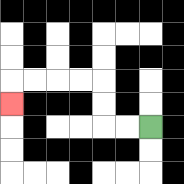{'start': '[6, 5]', 'end': '[0, 4]', 'path_directions': 'L,L,U,U,L,L,L,L,D', 'path_coordinates': '[[6, 5], [5, 5], [4, 5], [4, 4], [4, 3], [3, 3], [2, 3], [1, 3], [0, 3], [0, 4]]'}